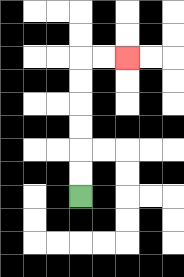{'start': '[3, 8]', 'end': '[5, 2]', 'path_directions': 'U,U,U,U,U,U,R,R', 'path_coordinates': '[[3, 8], [3, 7], [3, 6], [3, 5], [3, 4], [3, 3], [3, 2], [4, 2], [5, 2]]'}